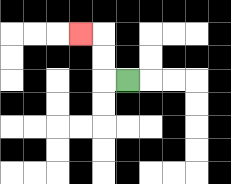{'start': '[5, 3]', 'end': '[3, 1]', 'path_directions': 'L,U,U,L', 'path_coordinates': '[[5, 3], [4, 3], [4, 2], [4, 1], [3, 1]]'}